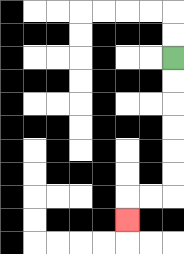{'start': '[7, 2]', 'end': '[5, 9]', 'path_directions': 'D,D,D,D,D,D,L,L,D', 'path_coordinates': '[[7, 2], [7, 3], [7, 4], [7, 5], [7, 6], [7, 7], [7, 8], [6, 8], [5, 8], [5, 9]]'}